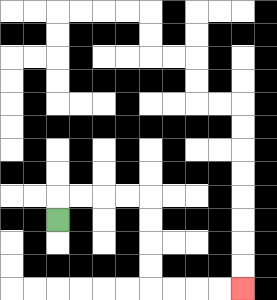{'start': '[2, 9]', 'end': '[10, 12]', 'path_directions': 'U,R,R,R,R,D,D,D,D,R,R,R,R', 'path_coordinates': '[[2, 9], [2, 8], [3, 8], [4, 8], [5, 8], [6, 8], [6, 9], [6, 10], [6, 11], [6, 12], [7, 12], [8, 12], [9, 12], [10, 12]]'}